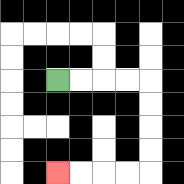{'start': '[2, 3]', 'end': '[2, 7]', 'path_directions': 'R,R,R,R,D,D,D,D,L,L,L,L', 'path_coordinates': '[[2, 3], [3, 3], [4, 3], [5, 3], [6, 3], [6, 4], [6, 5], [6, 6], [6, 7], [5, 7], [4, 7], [3, 7], [2, 7]]'}